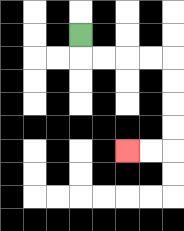{'start': '[3, 1]', 'end': '[5, 6]', 'path_directions': 'D,R,R,R,R,D,D,D,D,L,L', 'path_coordinates': '[[3, 1], [3, 2], [4, 2], [5, 2], [6, 2], [7, 2], [7, 3], [7, 4], [7, 5], [7, 6], [6, 6], [5, 6]]'}